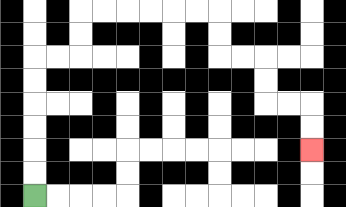{'start': '[1, 8]', 'end': '[13, 6]', 'path_directions': 'U,U,U,U,U,U,R,R,U,U,R,R,R,R,R,R,D,D,R,R,D,D,R,R,D,D', 'path_coordinates': '[[1, 8], [1, 7], [1, 6], [1, 5], [1, 4], [1, 3], [1, 2], [2, 2], [3, 2], [3, 1], [3, 0], [4, 0], [5, 0], [6, 0], [7, 0], [8, 0], [9, 0], [9, 1], [9, 2], [10, 2], [11, 2], [11, 3], [11, 4], [12, 4], [13, 4], [13, 5], [13, 6]]'}